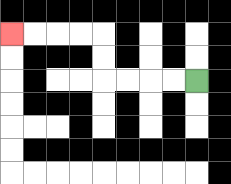{'start': '[8, 3]', 'end': '[0, 1]', 'path_directions': 'L,L,L,L,U,U,L,L,L,L', 'path_coordinates': '[[8, 3], [7, 3], [6, 3], [5, 3], [4, 3], [4, 2], [4, 1], [3, 1], [2, 1], [1, 1], [0, 1]]'}